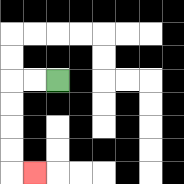{'start': '[2, 3]', 'end': '[1, 7]', 'path_directions': 'L,L,D,D,D,D,R', 'path_coordinates': '[[2, 3], [1, 3], [0, 3], [0, 4], [0, 5], [0, 6], [0, 7], [1, 7]]'}